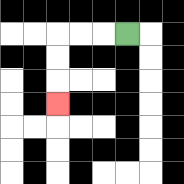{'start': '[5, 1]', 'end': '[2, 4]', 'path_directions': 'L,L,L,D,D,D', 'path_coordinates': '[[5, 1], [4, 1], [3, 1], [2, 1], [2, 2], [2, 3], [2, 4]]'}